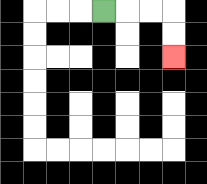{'start': '[4, 0]', 'end': '[7, 2]', 'path_directions': 'R,R,R,D,D', 'path_coordinates': '[[4, 0], [5, 0], [6, 0], [7, 0], [7, 1], [7, 2]]'}